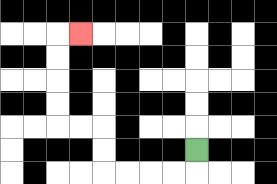{'start': '[8, 6]', 'end': '[3, 1]', 'path_directions': 'D,L,L,L,L,U,U,L,L,U,U,U,U,R', 'path_coordinates': '[[8, 6], [8, 7], [7, 7], [6, 7], [5, 7], [4, 7], [4, 6], [4, 5], [3, 5], [2, 5], [2, 4], [2, 3], [2, 2], [2, 1], [3, 1]]'}